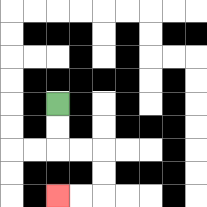{'start': '[2, 4]', 'end': '[2, 8]', 'path_directions': 'D,D,R,R,D,D,L,L', 'path_coordinates': '[[2, 4], [2, 5], [2, 6], [3, 6], [4, 6], [4, 7], [4, 8], [3, 8], [2, 8]]'}